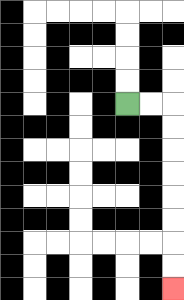{'start': '[5, 4]', 'end': '[7, 12]', 'path_directions': 'R,R,D,D,D,D,D,D,D,D', 'path_coordinates': '[[5, 4], [6, 4], [7, 4], [7, 5], [7, 6], [7, 7], [7, 8], [7, 9], [7, 10], [7, 11], [7, 12]]'}